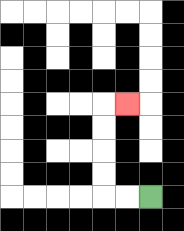{'start': '[6, 8]', 'end': '[5, 4]', 'path_directions': 'L,L,U,U,U,U,R', 'path_coordinates': '[[6, 8], [5, 8], [4, 8], [4, 7], [4, 6], [4, 5], [4, 4], [5, 4]]'}